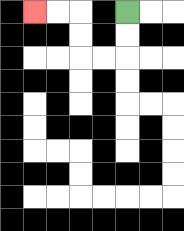{'start': '[5, 0]', 'end': '[1, 0]', 'path_directions': 'D,D,L,L,U,U,L,L', 'path_coordinates': '[[5, 0], [5, 1], [5, 2], [4, 2], [3, 2], [3, 1], [3, 0], [2, 0], [1, 0]]'}